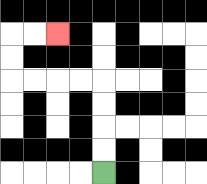{'start': '[4, 7]', 'end': '[2, 1]', 'path_directions': 'U,U,U,U,L,L,L,L,U,U,R,R', 'path_coordinates': '[[4, 7], [4, 6], [4, 5], [4, 4], [4, 3], [3, 3], [2, 3], [1, 3], [0, 3], [0, 2], [0, 1], [1, 1], [2, 1]]'}